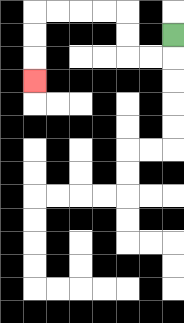{'start': '[7, 1]', 'end': '[1, 3]', 'path_directions': 'D,L,L,U,U,L,L,L,L,D,D,D', 'path_coordinates': '[[7, 1], [7, 2], [6, 2], [5, 2], [5, 1], [5, 0], [4, 0], [3, 0], [2, 0], [1, 0], [1, 1], [1, 2], [1, 3]]'}